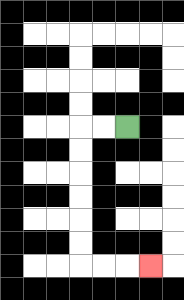{'start': '[5, 5]', 'end': '[6, 11]', 'path_directions': 'L,L,D,D,D,D,D,D,R,R,R', 'path_coordinates': '[[5, 5], [4, 5], [3, 5], [3, 6], [3, 7], [3, 8], [3, 9], [3, 10], [3, 11], [4, 11], [5, 11], [6, 11]]'}